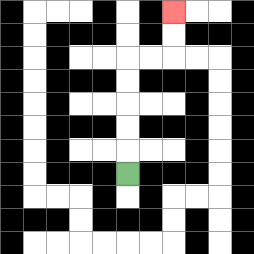{'start': '[5, 7]', 'end': '[7, 0]', 'path_directions': 'U,U,U,U,U,R,R,U,U', 'path_coordinates': '[[5, 7], [5, 6], [5, 5], [5, 4], [5, 3], [5, 2], [6, 2], [7, 2], [7, 1], [7, 0]]'}